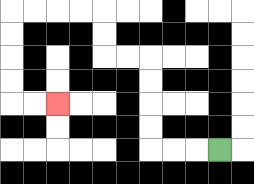{'start': '[9, 6]', 'end': '[2, 4]', 'path_directions': 'L,L,L,U,U,U,U,L,L,U,U,L,L,L,L,D,D,D,D,R,R', 'path_coordinates': '[[9, 6], [8, 6], [7, 6], [6, 6], [6, 5], [6, 4], [6, 3], [6, 2], [5, 2], [4, 2], [4, 1], [4, 0], [3, 0], [2, 0], [1, 0], [0, 0], [0, 1], [0, 2], [0, 3], [0, 4], [1, 4], [2, 4]]'}